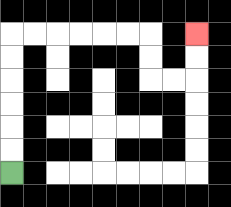{'start': '[0, 7]', 'end': '[8, 1]', 'path_directions': 'U,U,U,U,U,U,R,R,R,R,R,R,D,D,R,R,U,U', 'path_coordinates': '[[0, 7], [0, 6], [0, 5], [0, 4], [0, 3], [0, 2], [0, 1], [1, 1], [2, 1], [3, 1], [4, 1], [5, 1], [6, 1], [6, 2], [6, 3], [7, 3], [8, 3], [8, 2], [8, 1]]'}